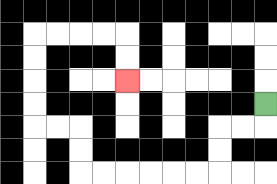{'start': '[11, 4]', 'end': '[5, 3]', 'path_directions': 'D,L,L,D,D,L,L,L,L,L,L,U,U,L,L,U,U,U,U,R,R,R,R,D,D', 'path_coordinates': '[[11, 4], [11, 5], [10, 5], [9, 5], [9, 6], [9, 7], [8, 7], [7, 7], [6, 7], [5, 7], [4, 7], [3, 7], [3, 6], [3, 5], [2, 5], [1, 5], [1, 4], [1, 3], [1, 2], [1, 1], [2, 1], [3, 1], [4, 1], [5, 1], [5, 2], [5, 3]]'}